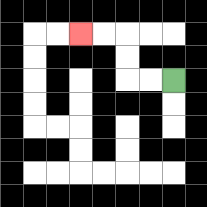{'start': '[7, 3]', 'end': '[3, 1]', 'path_directions': 'L,L,U,U,L,L', 'path_coordinates': '[[7, 3], [6, 3], [5, 3], [5, 2], [5, 1], [4, 1], [3, 1]]'}